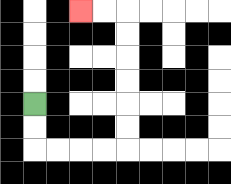{'start': '[1, 4]', 'end': '[3, 0]', 'path_directions': 'D,D,R,R,R,R,U,U,U,U,U,U,L,L', 'path_coordinates': '[[1, 4], [1, 5], [1, 6], [2, 6], [3, 6], [4, 6], [5, 6], [5, 5], [5, 4], [5, 3], [5, 2], [5, 1], [5, 0], [4, 0], [3, 0]]'}